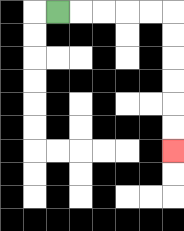{'start': '[2, 0]', 'end': '[7, 6]', 'path_directions': 'R,R,R,R,R,D,D,D,D,D,D', 'path_coordinates': '[[2, 0], [3, 0], [4, 0], [5, 0], [6, 0], [7, 0], [7, 1], [7, 2], [7, 3], [7, 4], [7, 5], [7, 6]]'}